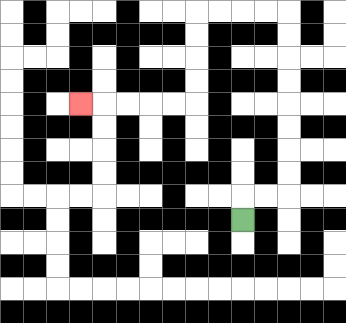{'start': '[10, 9]', 'end': '[3, 4]', 'path_directions': 'U,R,R,U,U,U,U,U,U,U,U,L,L,L,L,D,D,D,D,L,L,L,L,L', 'path_coordinates': '[[10, 9], [10, 8], [11, 8], [12, 8], [12, 7], [12, 6], [12, 5], [12, 4], [12, 3], [12, 2], [12, 1], [12, 0], [11, 0], [10, 0], [9, 0], [8, 0], [8, 1], [8, 2], [8, 3], [8, 4], [7, 4], [6, 4], [5, 4], [4, 4], [3, 4]]'}